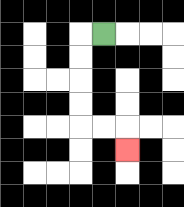{'start': '[4, 1]', 'end': '[5, 6]', 'path_directions': 'L,D,D,D,D,R,R,D', 'path_coordinates': '[[4, 1], [3, 1], [3, 2], [3, 3], [3, 4], [3, 5], [4, 5], [5, 5], [5, 6]]'}